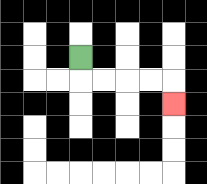{'start': '[3, 2]', 'end': '[7, 4]', 'path_directions': 'D,R,R,R,R,D', 'path_coordinates': '[[3, 2], [3, 3], [4, 3], [5, 3], [6, 3], [7, 3], [7, 4]]'}